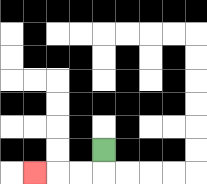{'start': '[4, 6]', 'end': '[1, 7]', 'path_directions': 'D,L,L,L', 'path_coordinates': '[[4, 6], [4, 7], [3, 7], [2, 7], [1, 7]]'}